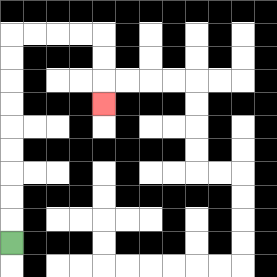{'start': '[0, 10]', 'end': '[4, 4]', 'path_directions': 'U,U,U,U,U,U,U,U,U,R,R,R,R,D,D,D', 'path_coordinates': '[[0, 10], [0, 9], [0, 8], [0, 7], [0, 6], [0, 5], [0, 4], [0, 3], [0, 2], [0, 1], [1, 1], [2, 1], [3, 1], [4, 1], [4, 2], [4, 3], [4, 4]]'}